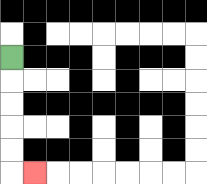{'start': '[0, 2]', 'end': '[1, 7]', 'path_directions': 'D,D,D,D,D,R', 'path_coordinates': '[[0, 2], [0, 3], [0, 4], [0, 5], [0, 6], [0, 7], [1, 7]]'}